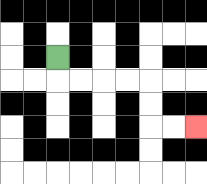{'start': '[2, 2]', 'end': '[8, 5]', 'path_directions': 'D,R,R,R,R,D,D,R,R', 'path_coordinates': '[[2, 2], [2, 3], [3, 3], [4, 3], [5, 3], [6, 3], [6, 4], [6, 5], [7, 5], [8, 5]]'}